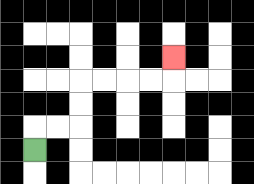{'start': '[1, 6]', 'end': '[7, 2]', 'path_directions': 'U,R,R,U,U,R,R,R,R,U', 'path_coordinates': '[[1, 6], [1, 5], [2, 5], [3, 5], [3, 4], [3, 3], [4, 3], [5, 3], [6, 3], [7, 3], [7, 2]]'}